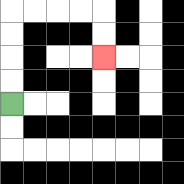{'start': '[0, 4]', 'end': '[4, 2]', 'path_directions': 'U,U,U,U,R,R,R,R,D,D', 'path_coordinates': '[[0, 4], [0, 3], [0, 2], [0, 1], [0, 0], [1, 0], [2, 0], [3, 0], [4, 0], [4, 1], [4, 2]]'}